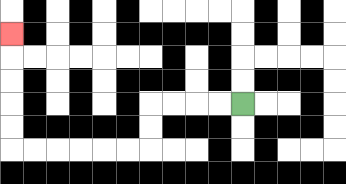{'start': '[10, 4]', 'end': '[0, 1]', 'path_directions': 'L,L,L,L,D,D,L,L,L,L,L,L,U,U,U,U,U', 'path_coordinates': '[[10, 4], [9, 4], [8, 4], [7, 4], [6, 4], [6, 5], [6, 6], [5, 6], [4, 6], [3, 6], [2, 6], [1, 6], [0, 6], [0, 5], [0, 4], [0, 3], [0, 2], [0, 1]]'}